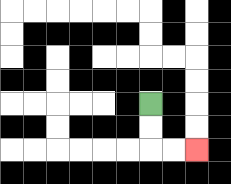{'start': '[6, 4]', 'end': '[8, 6]', 'path_directions': 'D,D,R,R', 'path_coordinates': '[[6, 4], [6, 5], [6, 6], [7, 6], [8, 6]]'}